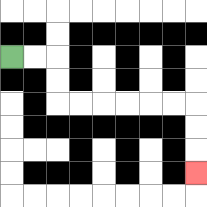{'start': '[0, 2]', 'end': '[8, 7]', 'path_directions': 'R,R,D,D,R,R,R,R,R,R,D,D,D', 'path_coordinates': '[[0, 2], [1, 2], [2, 2], [2, 3], [2, 4], [3, 4], [4, 4], [5, 4], [6, 4], [7, 4], [8, 4], [8, 5], [8, 6], [8, 7]]'}